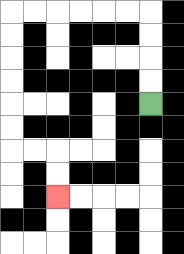{'start': '[6, 4]', 'end': '[2, 8]', 'path_directions': 'U,U,U,U,L,L,L,L,L,L,D,D,D,D,D,D,R,R,D,D', 'path_coordinates': '[[6, 4], [6, 3], [6, 2], [6, 1], [6, 0], [5, 0], [4, 0], [3, 0], [2, 0], [1, 0], [0, 0], [0, 1], [0, 2], [0, 3], [0, 4], [0, 5], [0, 6], [1, 6], [2, 6], [2, 7], [2, 8]]'}